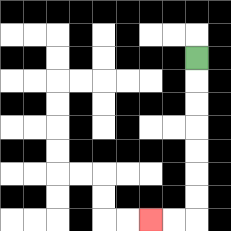{'start': '[8, 2]', 'end': '[6, 9]', 'path_directions': 'D,D,D,D,D,D,D,L,L', 'path_coordinates': '[[8, 2], [8, 3], [8, 4], [8, 5], [8, 6], [8, 7], [8, 8], [8, 9], [7, 9], [6, 9]]'}